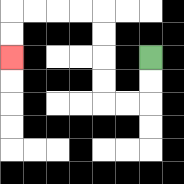{'start': '[6, 2]', 'end': '[0, 2]', 'path_directions': 'D,D,L,L,U,U,U,U,L,L,L,L,D,D', 'path_coordinates': '[[6, 2], [6, 3], [6, 4], [5, 4], [4, 4], [4, 3], [4, 2], [4, 1], [4, 0], [3, 0], [2, 0], [1, 0], [0, 0], [0, 1], [0, 2]]'}